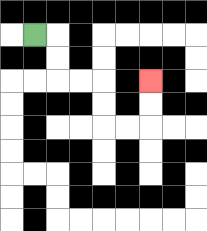{'start': '[1, 1]', 'end': '[6, 3]', 'path_directions': 'R,D,D,R,R,D,D,R,R,U,U', 'path_coordinates': '[[1, 1], [2, 1], [2, 2], [2, 3], [3, 3], [4, 3], [4, 4], [4, 5], [5, 5], [6, 5], [6, 4], [6, 3]]'}